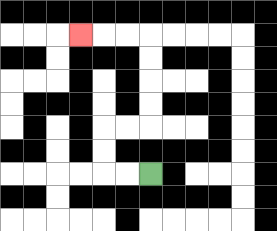{'start': '[6, 7]', 'end': '[3, 1]', 'path_directions': 'L,L,U,U,R,R,U,U,U,U,L,L,L', 'path_coordinates': '[[6, 7], [5, 7], [4, 7], [4, 6], [4, 5], [5, 5], [6, 5], [6, 4], [6, 3], [6, 2], [6, 1], [5, 1], [4, 1], [3, 1]]'}